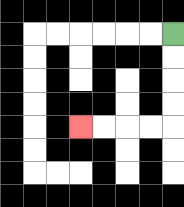{'start': '[7, 1]', 'end': '[3, 5]', 'path_directions': 'D,D,D,D,L,L,L,L', 'path_coordinates': '[[7, 1], [7, 2], [7, 3], [7, 4], [7, 5], [6, 5], [5, 5], [4, 5], [3, 5]]'}